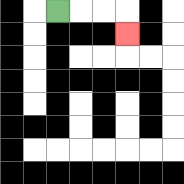{'start': '[2, 0]', 'end': '[5, 1]', 'path_directions': 'R,R,R,D', 'path_coordinates': '[[2, 0], [3, 0], [4, 0], [5, 0], [5, 1]]'}